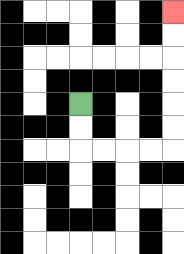{'start': '[3, 4]', 'end': '[7, 0]', 'path_directions': 'D,D,R,R,R,R,U,U,U,U,U,U', 'path_coordinates': '[[3, 4], [3, 5], [3, 6], [4, 6], [5, 6], [6, 6], [7, 6], [7, 5], [7, 4], [7, 3], [7, 2], [7, 1], [7, 0]]'}